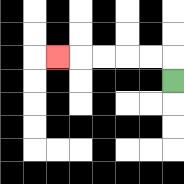{'start': '[7, 3]', 'end': '[2, 2]', 'path_directions': 'U,L,L,L,L,L', 'path_coordinates': '[[7, 3], [7, 2], [6, 2], [5, 2], [4, 2], [3, 2], [2, 2]]'}